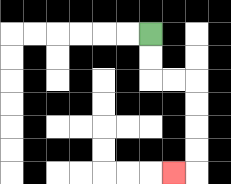{'start': '[6, 1]', 'end': '[7, 7]', 'path_directions': 'D,D,R,R,D,D,D,D,L', 'path_coordinates': '[[6, 1], [6, 2], [6, 3], [7, 3], [8, 3], [8, 4], [8, 5], [8, 6], [8, 7], [7, 7]]'}